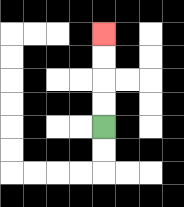{'start': '[4, 5]', 'end': '[4, 1]', 'path_directions': 'U,U,U,U', 'path_coordinates': '[[4, 5], [4, 4], [4, 3], [4, 2], [4, 1]]'}